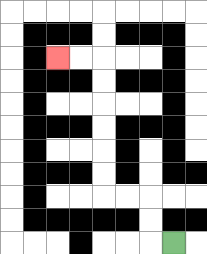{'start': '[7, 10]', 'end': '[2, 2]', 'path_directions': 'L,U,U,L,L,U,U,U,U,U,U,L,L', 'path_coordinates': '[[7, 10], [6, 10], [6, 9], [6, 8], [5, 8], [4, 8], [4, 7], [4, 6], [4, 5], [4, 4], [4, 3], [4, 2], [3, 2], [2, 2]]'}